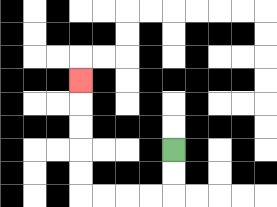{'start': '[7, 6]', 'end': '[3, 3]', 'path_directions': 'D,D,L,L,L,L,U,U,U,U,U', 'path_coordinates': '[[7, 6], [7, 7], [7, 8], [6, 8], [5, 8], [4, 8], [3, 8], [3, 7], [3, 6], [3, 5], [3, 4], [3, 3]]'}